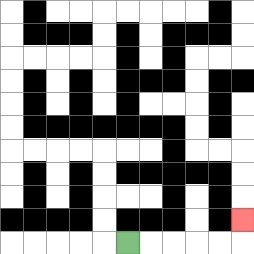{'start': '[5, 10]', 'end': '[10, 9]', 'path_directions': 'R,R,R,R,R,U', 'path_coordinates': '[[5, 10], [6, 10], [7, 10], [8, 10], [9, 10], [10, 10], [10, 9]]'}